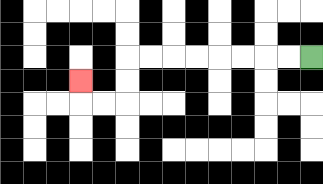{'start': '[13, 2]', 'end': '[3, 3]', 'path_directions': 'L,L,L,L,L,L,L,L,D,D,L,L,U', 'path_coordinates': '[[13, 2], [12, 2], [11, 2], [10, 2], [9, 2], [8, 2], [7, 2], [6, 2], [5, 2], [5, 3], [5, 4], [4, 4], [3, 4], [3, 3]]'}